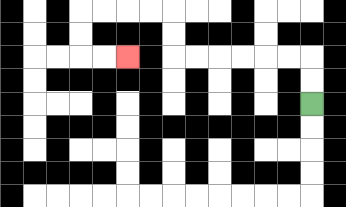{'start': '[13, 4]', 'end': '[5, 2]', 'path_directions': 'U,U,L,L,L,L,L,L,U,U,L,L,L,L,D,D,R,R', 'path_coordinates': '[[13, 4], [13, 3], [13, 2], [12, 2], [11, 2], [10, 2], [9, 2], [8, 2], [7, 2], [7, 1], [7, 0], [6, 0], [5, 0], [4, 0], [3, 0], [3, 1], [3, 2], [4, 2], [5, 2]]'}